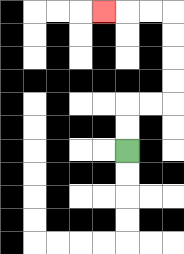{'start': '[5, 6]', 'end': '[4, 0]', 'path_directions': 'U,U,R,R,U,U,U,U,L,L,L', 'path_coordinates': '[[5, 6], [5, 5], [5, 4], [6, 4], [7, 4], [7, 3], [7, 2], [7, 1], [7, 0], [6, 0], [5, 0], [4, 0]]'}